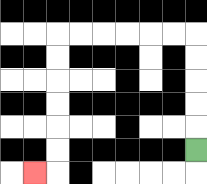{'start': '[8, 6]', 'end': '[1, 7]', 'path_directions': 'U,U,U,U,U,L,L,L,L,L,L,D,D,D,D,D,D,L', 'path_coordinates': '[[8, 6], [8, 5], [8, 4], [8, 3], [8, 2], [8, 1], [7, 1], [6, 1], [5, 1], [4, 1], [3, 1], [2, 1], [2, 2], [2, 3], [2, 4], [2, 5], [2, 6], [2, 7], [1, 7]]'}